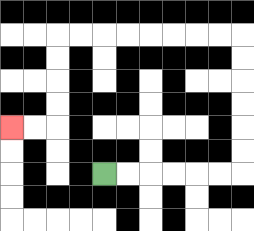{'start': '[4, 7]', 'end': '[0, 5]', 'path_directions': 'R,R,R,R,R,R,U,U,U,U,U,U,L,L,L,L,L,L,L,L,D,D,D,D,L,L', 'path_coordinates': '[[4, 7], [5, 7], [6, 7], [7, 7], [8, 7], [9, 7], [10, 7], [10, 6], [10, 5], [10, 4], [10, 3], [10, 2], [10, 1], [9, 1], [8, 1], [7, 1], [6, 1], [5, 1], [4, 1], [3, 1], [2, 1], [2, 2], [2, 3], [2, 4], [2, 5], [1, 5], [0, 5]]'}